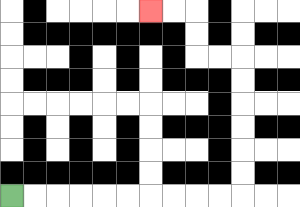{'start': '[0, 8]', 'end': '[6, 0]', 'path_directions': 'R,R,R,R,R,R,R,R,R,R,U,U,U,U,U,U,L,L,U,U,L,L', 'path_coordinates': '[[0, 8], [1, 8], [2, 8], [3, 8], [4, 8], [5, 8], [6, 8], [7, 8], [8, 8], [9, 8], [10, 8], [10, 7], [10, 6], [10, 5], [10, 4], [10, 3], [10, 2], [9, 2], [8, 2], [8, 1], [8, 0], [7, 0], [6, 0]]'}